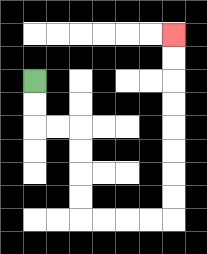{'start': '[1, 3]', 'end': '[7, 1]', 'path_directions': 'D,D,R,R,D,D,D,D,R,R,R,R,U,U,U,U,U,U,U,U', 'path_coordinates': '[[1, 3], [1, 4], [1, 5], [2, 5], [3, 5], [3, 6], [3, 7], [3, 8], [3, 9], [4, 9], [5, 9], [6, 9], [7, 9], [7, 8], [7, 7], [7, 6], [7, 5], [7, 4], [7, 3], [7, 2], [7, 1]]'}